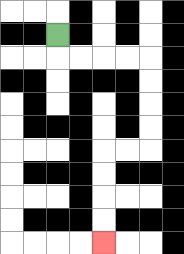{'start': '[2, 1]', 'end': '[4, 10]', 'path_directions': 'D,R,R,R,R,D,D,D,D,L,L,D,D,D,D', 'path_coordinates': '[[2, 1], [2, 2], [3, 2], [4, 2], [5, 2], [6, 2], [6, 3], [6, 4], [6, 5], [6, 6], [5, 6], [4, 6], [4, 7], [4, 8], [4, 9], [4, 10]]'}